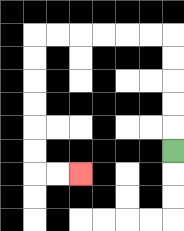{'start': '[7, 6]', 'end': '[3, 7]', 'path_directions': 'U,U,U,U,U,L,L,L,L,L,L,D,D,D,D,D,D,R,R', 'path_coordinates': '[[7, 6], [7, 5], [7, 4], [7, 3], [7, 2], [7, 1], [6, 1], [5, 1], [4, 1], [3, 1], [2, 1], [1, 1], [1, 2], [1, 3], [1, 4], [1, 5], [1, 6], [1, 7], [2, 7], [3, 7]]'}